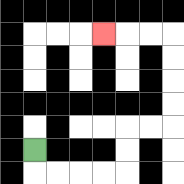{'start': '[1, 6]', 'end': '[4, 1]', 'path_directions': 'D,R,R,R,R,U,U,R,R,U,U,U,U,L,L,L', 'path_coordinates': '[[1, 6], [1, 7], [2, 7], [3, 7], [4, 7], [5, 7], [5, 6], [5, 5], [6, 5], [7, 5], [7, 4], [7, 3], [7, 2], [7, 1], [6, 1], [5, 1], [4, 1]]'}